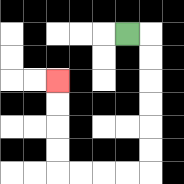{'start': '[5, 1]', 'end': '[2, 3]', 'path_directions': 'R,D,D,D,D,D,D,L,L,L,L,U,U,U,U', 'path_coordinates': '[[5, 1], [6, 1], [6, 2], [6, 3], [6, 4], [6, 5], [6, 6], [6, 7], [5, 7], [4, 7], [3, 7], [2, 7], [2, 6], [2, 5], [2, 4], [2, 3]]'}